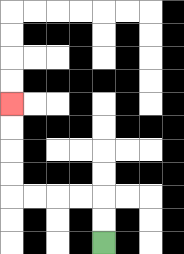{'start': '[4, 10]', 'end': '[0, 4]', 'path_directions': 'U,U,L,L,L,L,U,U,U,U', 'path_coordinates': '[[4, 10], [4, 9], [4, 8], [3, 8], [2, 8], [1, 8], [0, 8], [0, 7], [0, 6], [0, 5], [0, 4]]'}